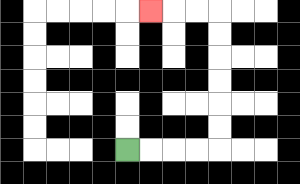{'start': '[5, 6]', 'end': '[6, 0]', 'path_directions': 'R,R,R,R,U,U,U,U,U,U,L,L,L', 'path_coordinates': '[[5, 6], [6, 6], [7, 6], [8, 6], [9, 6], [9, 5], [9, 4], [9, 3], [9, 2], [9, 1], [9, 0], [8, 0], [7, 0], [6, 0]]'}